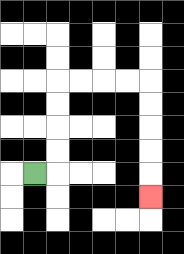{'start': '[1, 7]', 'end': '[6, 8]', 'path_directions': 'R,U,U,U,U,R,R,R,R,D,D,D,D,D', 'path_coordinates': '[[1, 7], [2, 7], [2, 6], [2, 5], [2, 4], [2, 3], [3, 3], [4, 3], [5, 3], [6, 3], [6, 4], [6, 5], [6, 6], [6, 7], [6, 8]]'}